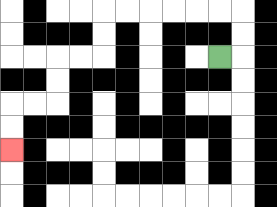{'start': '[9, 2]', 'end': '[0, 6]', 'path_directions': 'R,U,U,L,L,L,L,L,L,D,D,L,L,D,D,L,L,D,D', 'path_coordinates': '[[9, 2], [10, 2], [10, 1], [10, 0], [9, 0], [8, 0], [7, 0], [6, 0], [5, 0], [4, 0], [4, 1], [4, 2], [3, 2], [2, 2], [2, 3], [2, 4], [1, 4], [0, 4], [0, 5], [0, 6]]'}